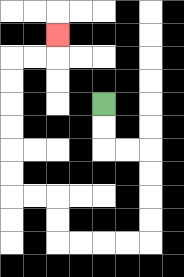{'start': '[4, 4]', 'end': '[2, 1]', 'path_directions': 'D,D,R,R,D,D,D,D,L,L,L,L,U,U,L,L,U,U,U,U,U,U,R,R,U', 'path_coordinates': '[[4, 4], [4, 5], [4, 6], [5, 6], [6, 6], [6, 7], [6, 8], [6, 9], [6, 10], [5, 10], [4, 10], [3, 10], [2, 10], [2, 9], [2, 8], [1, 8], [0, 8], [0, 7], [0, 6], [0, 5], [0, 4], [0, 3], [0, 2], [1, 2], [2, 2], [2, 1]]'}